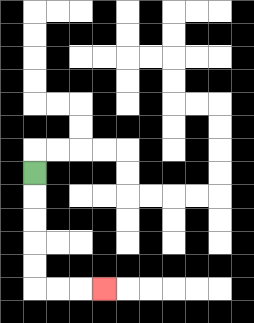{'start': '[1, 7]', 'end': '[4, 12]', 'path_directions': 'D,D,D,D,D,R,R,R', 'path_coordinates': '[[1, 7], [1, 8], [1, 9], [1, 10], [1, 11], [1, 12], [2, 12], [3, 12], [4, 12]]'}